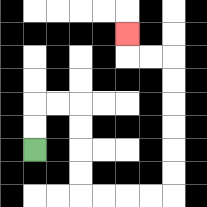{'start': '[1, 6]', 'end': '[5, 1]', 'path_directions': 'U,U,R,R,D,D,D,D,R,R,R,R,U,U,U,U,U,U,L,L,U', 'path_coordinates': '[[1, 6], [1, 5], [1, 4], [2, 4], [3, 4], [3, 5], [3, 6], [3, 7], [3, 8], [4, 8], [5, 8], [6, 8], [7, 8], [7, 7], [7, 6], [7, 5], [7, 4], [7, 3], [7, 2], [6, 2], [5, 2], [5, 1]]'}